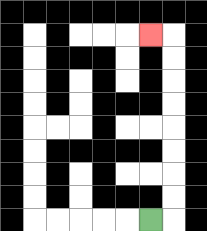{'start': '[6, 9]', 'end': '[6, 1]', 'path_directions': 'R,U,U,U,U,U,U,U,U,L', 'path_coordinates': '[[6, 9], [7, 9], [7, 8], [7, 7], [7, 6], [7, 5], [7, 4], [7, 3], [7, 2], [7, 1], [6, 1]]'}